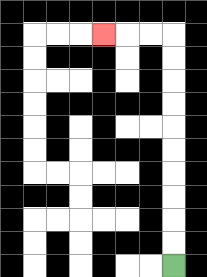{'start': '[7, 11]', 'end': '[4, 1]', 'path_directions': 'U,U,U,U,U,U,U,U,U,U,L,L,L', 'path_coordinates': '[[7, 11], [7, 10], [7, 9], [7, 8], [7, 7], [7, 6], [7, 5], [7, 4], [7, 3], [7, 2], [7, 1], [6, 1], [5, 1], [4, 1]]'}